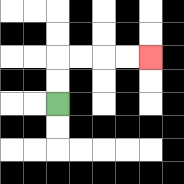{'start': '[2, 4]', 'end': '[6, 2]', 'path_directions': 'U,U,R,R,R,R', 'path_coordinates': '[[2, 4], [2, 3], [2, 2], [3, 2], [4, 2], [5, 2], [6, 2]]'}